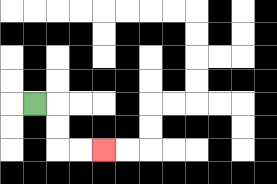{'start': '[1, 4]', 'end': '[4, 6]', 'path_directions': 'R,D,D,R,R', 'path_coordinates': '[[1, 4], [2, 4], [2, 5], [2, 6], [3, 6], [4, 6]]'}